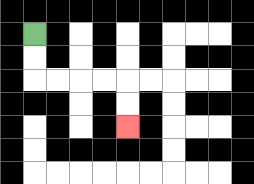{'start': '[1, 1]', 'end': '[5, 5]', 'path_directions': 'D,D,R,R,R,R,D,D', 'path_coordinates': '[[1, 1], [1, 2], [1, 3], [2, 3], [3, 3], [4, 3], [5, 3], [5, 4], [5, 5]]'}